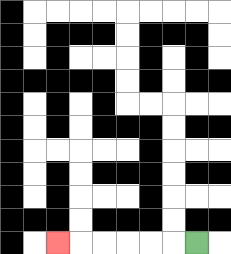{'start': '[8, 10]', 'end': '[2, 10]', 'path_directions': 'L,L,L,L,L,L', 'path_coordinates': '[[8, 10], [7, 10], [6, 10], [5, 10], [4, 10], [3, 10], [2, 10]]'}